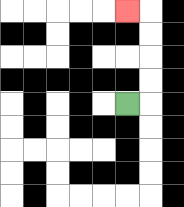{'start': '[5, 4]', 'end': '[5, 0]', 'path_directions': 'R,U,U,U,U,L', 'path_coordinates': '[[5, 4], [6, 4], [6, 3], [6, 2], [6, 1], [6, 0], [5, 0]]'}